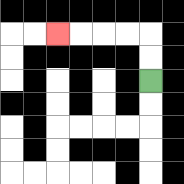{'start': '[6, 3]', 'end': '[2, 1]', 'path_directions': 'U,U,L,L,L,L', 'path_coordinates': '[[6, 3], [6, 2], [6, 1], [5, 1], [4, 1], [3, 1], [2, 1]]'}